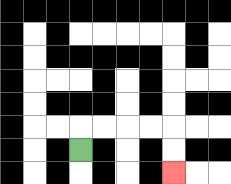{'start': '[3, 6]', 'end': '[7, 7]', 'path_directions': 'U,R,R,R,R,D,D', 'path_coordinates': '[[3, 6], [3, 5], [4, 5], [5, 5], [6, 5], [7, 5], [7, 6], [7, 7]]'}